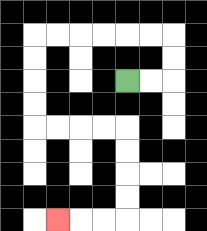{'start': '[5, 3]', 'end': '[2, 9]', 'path_directions': 'R,R,U,U,L,L,L,L,L,L,D,D,D,D,R,R,R,R,D,D,D,D,L,L,L', 'path_coordinates': '[[5, 3], [6, 3], [7, 3], [7, 2], [7, 1], [6, 1], [5, 1], [4, 1], [3, 1], [2, 1], [1, 1], [1, 2], [1, 3], [1, 4], [1, 5], [2, 5], [3, 5], [4, 5], [5, 5], [5, 6], [5, 7], [5, 8], [5, 9], [4, 9], [3, 9], [2, 9]]'}